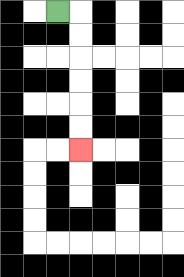{'start': '[2, 0]', 'end': '[3, 6]', 'path_directions': 'R,D,D,D,D,D,D', 'path_coordinates': '[[2, 0], [3, 0], [3, 1], [3, 2], [3, 3], [3, 4], [3, 5], [3, 6]]'}